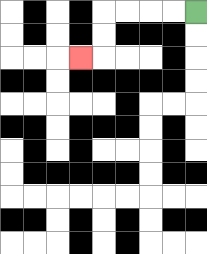{'start': '[8, 0]', 'end': '[3, 2]', 'path_directions': 'L,L,L,L,D,D,L', 'path_coordinates': '[[8, 0], [7, 0], [6, 0], [5, 0], [4, 0], [4, 1], [4, 2], [3, 2]]'}